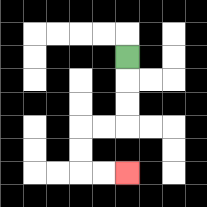{'start': '[5, 2]', 'end': '[5, 7]', 'path_directions': 'D,D,D,L,L,D,D,R,R', 'path_coordinates': '[[5, 2], [5, 3], [5, 4], [5, 5], [4, 5], [3, 5], [3, 6], [3, 7], [4, 7], [5, 7]]'}